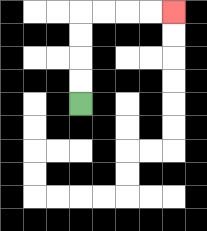{'start': '[3, 4]', 'end': '[7, 0]', 'path_directions': 'U,U,U,U,R,R,R,R', 'path_coordinates': '[[3, 4], [3, 3], [3, 2], [3, 1], [3, 0], [4, 0], [5, 0], [6, 0], [7, 0]]'}